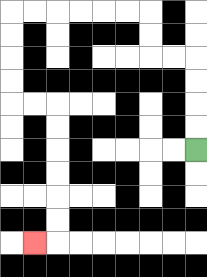{'start': '[8, 6]', 'end': '[1, 10]', 'path_directions': 'U,U,U,U,L,L,U,U,L,L,L,L,L,L,D,D,D,D,R,R,D,D,D,D,D,D,L', 'path_coordinates': '[[8, 6], [8, 5], [8, 4], [8, 3], [8, 2], [7, 2], [6, 2], [6, 1], [6, 0], [5, 0], [4, 0], [3, 0], [2, 0], [1, 0], [0, 0], [0, 1], [0, 2], [0, 3], [0, 4], [1, 4], [2, 4], [2, 5], [2, 6], [2, 7], [2, 8], [2, 9], [2, 10], [1, 10]]'}